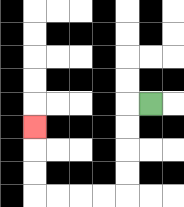{'start': '[6, 4]', 'end': '[1, 5]', 'path_directions': 'L,D,D,D,D,L,L,L,L,U,U,U', 'path_coordinates': '[[6, 4], [5, 4], [5, 5], [5, 6], [5, 7], [5, 8], [4, 8], [3, 8], [2, 8], [1, 8], [1, 7], [1, 6], [1, 5]]'}